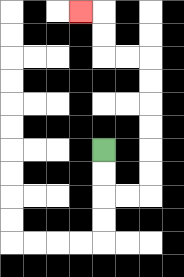{'start': '[4, 6]', 'end': '[3, 0]', 'path_directions': 'D,D,R,R,U,U,U,U,U,U,L,L,U,U,L', 'path_coordinates': '[[4, 6], [4, 7], [4, 8], [5, 8], [6, 8], [6, 7], [6, 6], [6, 5], [6, 4], [6, 3], [6, 2], [5, 2], [4, 2], [4, 1], [4, 0], [3, 0]]'}